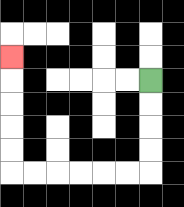{'start': '[6, 3]', 'end': '[0, 2]', 'path_directions': 'D,D,D,D,L,L,L,L,L,L,U,U,U,U,U', 'path_coordinates': '[[6, 3], [6, 4], [6, 5], [6, 6], [6, 7], [5, 7], [4, 7], [3, 7], [2, 7], [1, 7], [0, 7], [0, 6], [0, 5], [0, 4], [0, 3], [0, 2]]'}